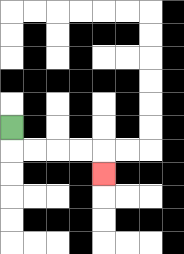{'start': '[0, 5]', 'end': '[4, 7]', 'path_directions': 'D,R,R,R,R,D', 'path_coordinates': '[[0, 5], [0, 6], [1, 6], [2, 6], [3, 6], [4, 6], [4, 7]]'}